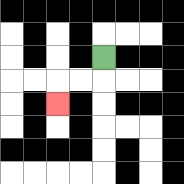{'start': '[4, 2]', 'end': '[2, 4]', 'path_directions': 'D,L,L,D', 'path_coordinates': '[[4, 2], [4, 3], [3, 3], [2, 3], [2, 4]]'}